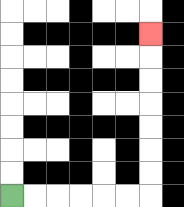{'start': '[0, 8]', 'end': '[6, 1]', 'path_directions': 'R,R,R,R,R,R,U,U,U,U,U,U,U', 'path_coordinates': '[[0, 8], [1, 8], [2, 8], [3, 8], [4, 8], [5, 8], [6, 8], [6, 7], [6, 6], [6, 5], [6, 4], [6, 3], [6, 2], [6, 1]]'}